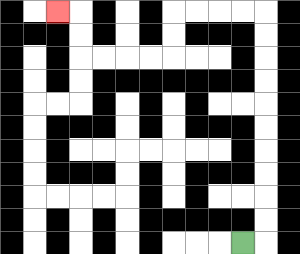{'start': '[10, 10]', 'end': '[2, 0]', 'path_directions': 'R,U,U,U,U,U,U,U,U,U,U,L,L,L,L,D,D,L,L,L,L,U,U,L', 'path_coordinates': '[[10, 10], [11, 10], [11, 9], [11, 8], [11, 7], [11, 6], [11, 5], [11, 4], [11, 3], [11, 2], [11, 1], [11, 0], [10, 0], [9, 0], [8, 0], [7, 0], [7, 1], [7, 2], [6, 2], [5, 2], [4, 2], [3, 2], [3, 1], [3, 0], [2, 0]]'}